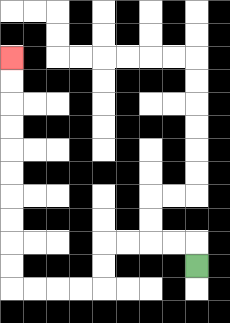{'start': '[8, 11]', 'end': '[0, 2]', 'path_directions': 'U,L,L,L,L,D,D,L,L,L,L,U,U,U,U,U,U,U,U,U,U', 'path_coordinates': '[[8, 11], [8, 10], [7, 10], [6, 10], [5, 10], [4, 10], [4, 11], [4, 12], [3, 12], [2, 12], [1, 12], [0, 12], [0, 11], [0, 10], [0, 9], [0, 8], [0, 7], [0, 6], [0, 5], [0, 4], [0, 3], [0, 2]]'}